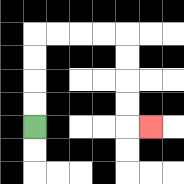{'start': '[1, 5]', 'end': '[6, 5]', 'path_directions': 'U,U,U,U,R,R,R,R,D,D,D,D,R', 'path_coordinates': '[[1, 5], [1, 4], [1, 3], [1, 2], [1, 1], [2, 1], [3, 1], [4, 1], [5, 1], [5, 2], [5, 3], [5, 4], [5, 5], [6, 5]]'}